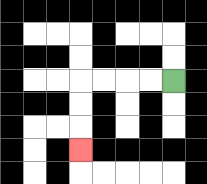{'start': '[7, 3]', 'end': '[3, 6]', 'path_directions': 'L,L,L,L,D,D,D', 'path_coordinates': '[[7, 3], [6, 3], [5, 3], [4, 3], [3, 3], [3, 4], [3, 5], [3, 6]]'}